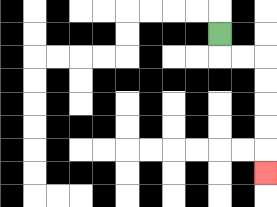{'start': '[9, 1]', 'end': '[11, 7]', 'path_directions': 'D,R,R,D,D,D,D,D', 'path_coordinates': '[[9, 1], [9, 2], [10, 2], [11, 2], [11, 3], [11, 4], [11, 5], [11, 6], [11, 7]]'}